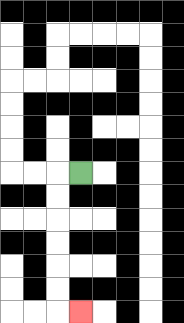{'start': '[3, 7]', 'end': '[3, 13]', 'path_directions': 'L,D,D,D,D,D,D,R', 'path_coordinates': '[[3, 7], [2, 7], [2, 8], [2, 9], [2, 10], [2, 11], [2, 12], [2, 13], [3, 13]]'}